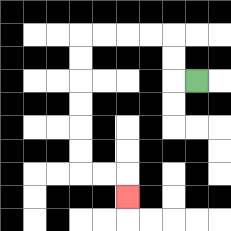{'start': '[8, 3]', 'end': '[5, 8]', 'path_directions': 'L,U,U,L,L,L,L,D,D,D,D,D,D,R,R,D', 'path_coordinates': '[[8, 3], [7, 3], [7, 2], [7, 1], [6, 1], [5, 1], [4, 1], [3, 1], [3, 2], [3, 3], [3, 4], [3, 5], [3, 6], [3, 7], [4, 7], [5, 7], [5, 8]]'}